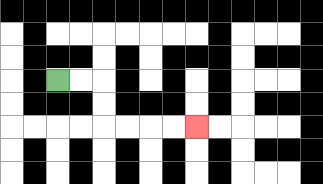{'start': '[2, 3]', 'end': '[8, 5]', 'path_directions': 'R,R,D,D,R,R,R,R', 'path_coordinates': '[[2, 3], [3, 3], [4, 3], [4, 4], [4, 5], [5, 5], [6, 5], [7, 5], [8, 5]]'}